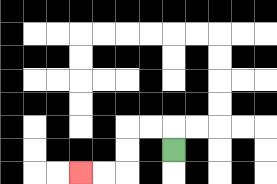{'start': '[7, 6]', 'end': '[3, 7]', 'path_directions': 'U,L,L,D,D,L,L', 'path_coordinates': '[[7, 6], [7, 5], [6, 5], [5, 5], [5, 6], [5, 7], [4, 7], [3, 7]]'}